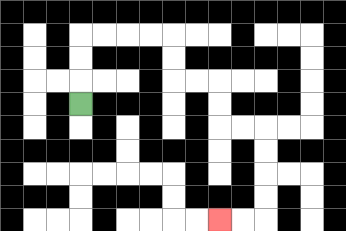{'start': '[3, 4]', 'end': '[9, 9]', 'path_directions': 'U,U,U,R,R,R,R,D,D,R,R,D,D,R,R,D,D,D,D,L,L', 'path_coordinates': '[[3, 4], [3, 3], [3, 2], [3, 1], [4, 1], [5, 1], [6, 1], [7, 1], [7, 2], [7, 3], [8, 3], [9, 3], [9, 4], [9, 5], [10, 5], [11, 5], [11, 6], [11, 7], [11, 8], [11, 9], [10, 9], [9, 9]]'}